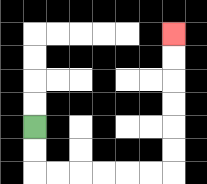{'start': '[1, 5]', 'end': '[7, 1]', 'path_directions': 'D,D,R,R,R,R,R,R,U,U,U,U,U,U', 'path_coordinates': '[[1, 5], [1, 6], [1, 7], [2, 7], [3, 7], [4, 7], [5, 7], [6, 7], [7, 7], [7, 6], [7, 5], [7, 4], [7, 3], [7, 2], [7, 1]]'}